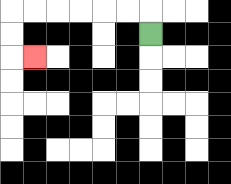{'start': '[6, 1]', 'end': '[1, 2]', 'path_directions': 'U,L,L,L,L,L,L,D,D,R', 'path_coordinates': '[[6, 1], [6, 0], [5, 0], [4, 0], [3, 0], [2, 0], [1, 0], [0, 0], [0, 1], [0, 2], [1, 2]]'}